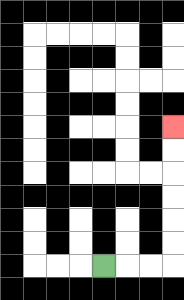{'start': '[4, 11]', 'end': '[7, 5]', 'path_directions': 'R,R,R,U,U,U,U,U,U', 'path_coordinates': '[[4, 11], [5, 11], [6, 11], [7, 11], [7, 10], [7, 9], [7, 8], [7, 7], [7, 6], [7, 5]]'}